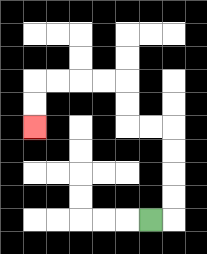{'start': '[6, 9]', 'end': '[1, 5]', 'path_directions': 'R,U,U,U,U,L,L,U,U,L,L,L,L,D,D', 'path_coordinates': '[[6, 9], [7, 9], [7, 8], [7, 7], [7, 6], [7, 5], [6, 5], [5, 5], [5, 4], [5, 3], [4, 3], [3, 3], [2, 3], [1, 3], [1, 4], [1, 5]]'}